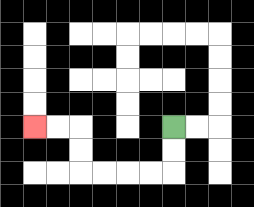{'start': '[7, 5]', 'end': '[1, 5]', 'path_directions': 'D,D,L,L,L,L,U,U,L,L', 'path_coordinates': '[[7, 5], [7, 6], [7, 7], [6, 7], [5, 7], [4, 7], [3, 7], [3, 6], [3, 5], [2, 5], [1, 5]]'}